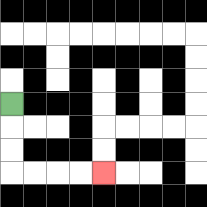{'start': '[0, 4]', 'end': '[4, 7]', 'path_directions': 'D,D,D,R,R,R,R', 'path_coordinates': '[[0, 4], [0, 5], [0, 6], [0, 7], [1, 7], [2, 7], [3, 7], [4, 7]]'}